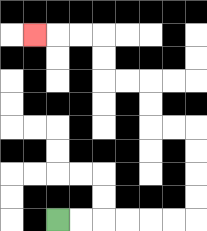{'start': '[2, 9]', 'end': '[1, 1]', 'path_directions': 'R,R,R,R,R,R,U,U,U,U,L,L,U,U,L,L,U,U,L,L,L', 'path_coordinates': '[[2, 9], [3, 9], [4, 9], [5, 9], [6, 9], [7, 9], [8, 9], [8, 8], [8, 7], [8, 6], [8, 5], [7, 5], [6, 5], [6, 4], [6, 3], [5, 3], [4, 3], [4, 2], [4, 1], [3, 1], [2, 1], [1, 1]]'}